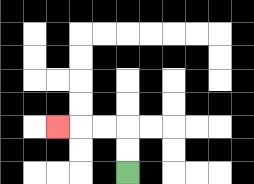{'start': '[5, 7]', 'end': '[2, 5]', 'path_directions': 'U,U,L,L,L', 'path_coordinates': '[[5, 7], [5, 6], [5, 5], [4, 5], [3, 5], [2, 5]]'}